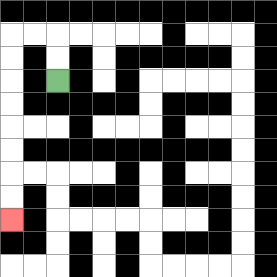{'start': '[2, 3]', 'end': '[0, 9]', 'path_directions': 'U,U,L,L,D,D,D,D,D,D,D,D', 'path_coordinates': '[[2, 3], [2, 2], [2, 1], [1, 1], [0, 1], [0, 2], [0, 3], [0, 4], [0, 5], [0, 6], [0, 7], [0, 8], [0, 9]]'}